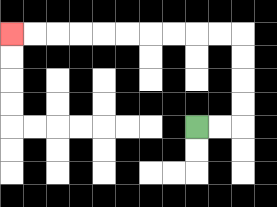{'start': '[8, 5]', 'end': '[0, 1]', 'path_directions': 'R,R,U,U,U,U,L,L,L,L,L,L,L,L,L,L', 'path_coordinates': '[[8, 5], [9, 5], [10, 5], [10, 4], [10, 3], [10, 2], [10, 1], [9, 1], [8, 1], [7, 1], [6, 1], [5, 1], [4, 1], [3, 1], [2, 1], [1, 1], [0, 1]]'}